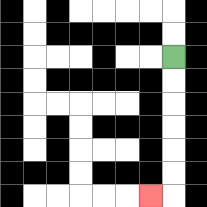{'start': '[7, 2]', 'end': '[6, 8]', 'path_directions': 'D,D,D,D,D,D,L', 'path_coordinates': '[[7, 2], [7, 3], [7, 4], [7, 5], [7, 6], [7, 7], [7, 8], [6, 8]]'}